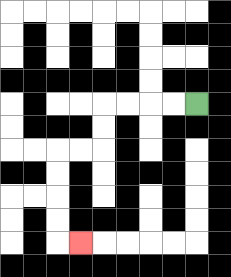{'start': '[8, 4]', 'end': '[3, 10]', 'path_directions': 'L,L,L,L,D,D,L,L,D,D,D,D,R', 'path_coordinates': '[[8, 4], [7, 4], [6, 4], [5, 4], [4, 4], [4, 5], [4, 6], [3, 6], [2, 6], [2, 7], [2, 8], [2, 9], [2, 10], [3, 10]]'}